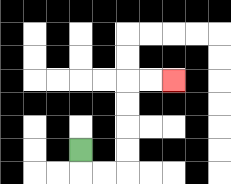{'start': '[3, 6]', 'end': '[7, 3]', 'path_directions': 'D,R,R,U,U,U,U,R,R', 'path_coordinates': '[[3, 6], [3, 7], [4, 7], [5, 7], [5, 6], [5, 5], [5, 4], [5, 3], [6, 3], [7, 3]]'}